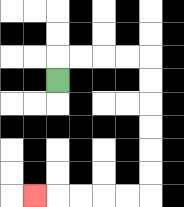{'start': '[2, 3]', 'end': '[1, 8]', 'path_directions': 'U,R,R,R,R,D,D,D,D,D,D,L,L,L,L,L', 'path_coordinates': '[[2, 3], [2, 2], [3, 2], [4, 2], [5, 2], [6, 2], [6, 3], [6, 4], [6, 5], [6, 6], [6, 7], [6, 8], [5, 8], [4, 8], [3, 8], [2, 8], [1, 8]]'}